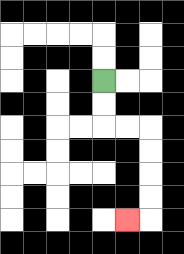{'start': '[4, 3]', 'end': '[5, 9]', 'path_directions': 'D,D,R,R,D,D,D,D,L', 'path_coordinates': '[[4, 3], [4, 4], [4, 5], [5, 5], [6, 5], [6, 6], [6, 7], [6, 8], [6, 9], [5, 9]]'}